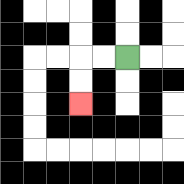{'start': '[5, 2]', 'end': '[3, 4]', 'path_directions': 'L,L,D,D', 'path_coordinates': '[[5, 2], [4, 2], [3, 2], [3, 3], [3, 4]]'}